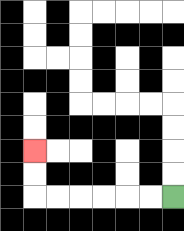{'start': '[7, 8]', 'end': '[1, 6]', 'path_directions': 'L,L,L,L,L,L,U,U', 'path_coordinates': '[[7, 8], [6, 8], [5, 8], [4, 8], [3, 8], [2, 8], [1, 8], [1, 7], [1, 6]]'}